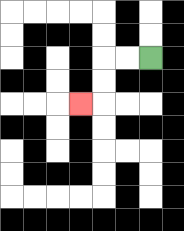{'start': '[6, 2]', 'end': '[3, 4]', 'path_directions': 'L,L,D,D,L', 'path_coordinates': '[[6, 2], [5, 2], [4, 2], [4, 3], [4, 4], [3, 4]]'}